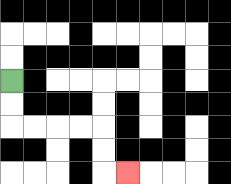{'start': '[0, 3]', 'end': '[5, 7]', 'path_directions': 'D,D,R,R,R,R,D,D,R', 'path_coordinates': '[[0, 3], [0, 4], [0, 5], [1, 5], [2, 5], [3, 5], [4, 5], [4, 6], [4, 7], [5, 7]]'}